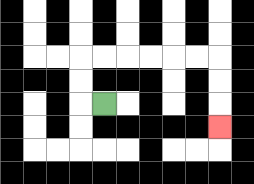{'start': '[4, 4]', 'end': '[9, 5]', 'path_directions': 'L,U,U,R,R,R,R,R,R,D,D,D', 'path_coordinates': '[[4, 4], [3, 4], [3, 3], [3, 2], [4, 2], [5, 2], [6, 2], [7, 2], [8, 2], [9, 2], [9, 3], [9, 4], [9, 5]]'}